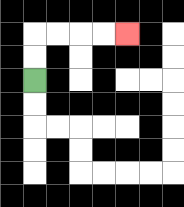{'start': '[1, 3]', 'end': '[5, 1]', 'path_directions': 'U,U,R,R,R,R', 'path_coordinates': '[[1, 3], [1, 2], [1, 1], [2, 1], [3, 1], [4, 1], [5, 1]]'}